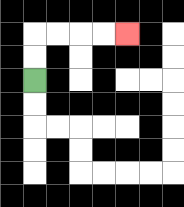{'start': '[1, 3]', 'end': '[5, 1]', 'path_directions': 'U,U,R,R,R,R', 'path_coordinates': '[[1, 3], [1, 2], [1, 1], [2, 1], [3, 1], [4, 1], [5, 1]]'}